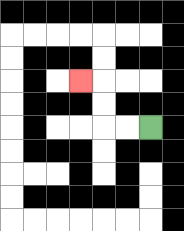{'start': '[6, 5]', 'end': '[3, 3]', 'path_directions': 'L,L,U,U,L', 'path_coordinates': '[[6, 5], [5, 5], [4, 5], [4, 4], [4, 3], [3, 3]]'}